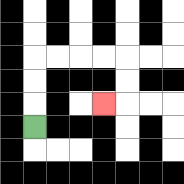{'start': '[1, 5]', 'end': '[4, 4]', 'path_directions': 'U,U,U,R,R,R,R,D,D,L', 'path_coordinates': '[[1, 5], [1, 4], [1, 3], [1, 2], [2, 2], [3, 2], [4, 2], [5, 2], [5, 3], [5, 4], [4, 4]]'}